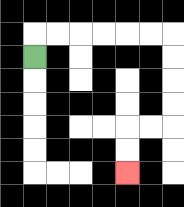{'start': '[1, 2]', 'end': '[5, 7]', 'path_directions': 'U,R,R,R,R,R,R,D,D,D,D,L,L,D,D', 'path_coordinates': '[[1, 2], [1, 1], [2, 1], [3, 1], [4, 1], [5, 1], [6, 1], [7, 1], [7, 2], [7, 3], [7, 4], [7, 5], [6, 5], [5, 5], [5, 6], [5, 7]]'}